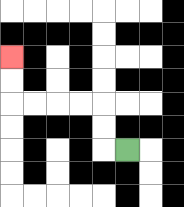{'start': '[5, 6]', 'end': '[0, 2]', 'path_directions': 'L,U,U,L,L,L,L,U,U', 'path_coordinates': '[[5, 6], [4, 6], [4, 5], [4, 4], [3, 4], [2, 4], [1, 4], [0, 4], [0, 3], [0, 2]]'}